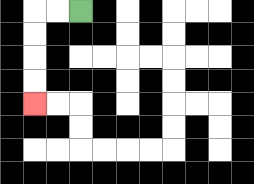{'start': '[3, 0]', 'end': '[1, 4]', 'path_directions': 'L,L,D,D,D,D', 'path_coordinates': '[[3, 0], [2, 0], [1, 0], [1, 1], [1, 2], [1, 3], [1, 4]]'}